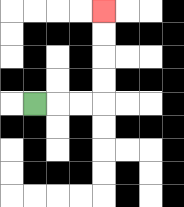{'start': '[1, 4]', 'end': '[4, 0]', 'path_directions': 'R,R,R,U,U,U,U', 'path_coordinates': '[[1, 4], [2, 4], [3, 4], [4, 4], [4, 3], [4, 2], [4, 1], [4, 0]]'}